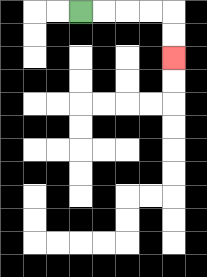{'start': '[3, 0]', 'end': '[7, 2]', 'path_directions': 'R,R,R,R,D,D', 'path_coordinates': '[[3, 0], [4, 0], [5, 0], [6, 0], [7, 0], [7, 1], [7, 2]]'}